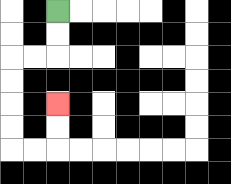{'start': '[2, 0]', 'end': '[2, 4]', 'path_directions': 'D,D,L,L,D,D,D,D,R,R,U,U', 'path_coordinates': '[[2, 0], [2, 1], [2, 2], [1, 2], [0, 2], [0, 3], [0, 4], [0, 5], [0, 6], [1, 6], [2, 6], [2, 5], [2, 4]]'}